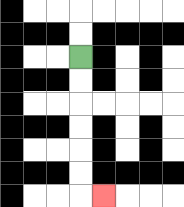{'start': '[3, 2]', 'end': '[4, 8]', 'path_directions': 'D,D,D,D,D,D,R', 'path_coordinates': '[[3, 2], [3, 3], [3, 4], [3, 5], [3, 6], [3, 7], [3, 8], [4, 8]]'}